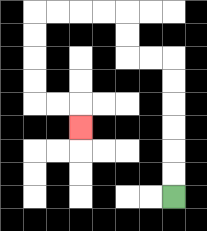{'start': '[7, 8]', 'end': '[3, 5]', 'path_directions': 'U,U,U,U,U,U,L,L,U,U,L,L,L,L,D,D,D,D,R,R,D', 'path_coordinates': '[[7, 8], [7, 7], [7, 6], [7, 5], [7, 4], [7, 3], [7, 2], [6, 2], [5, 2], [5, 1], [5, 0], [4, 0], [3, 0], [2, 0], [1, 0], [1, 1], [1, 2], [1, 3], [1, 4], [2, 4], [3, 4], [3, 5]]'}